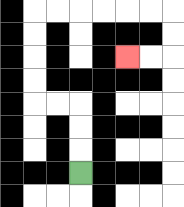{'start': '[3, 7]', 'end': '[5, 2]', 'path_directions': 'U,U,U,L,L,U,U,U,U,R,R,R,R,R,R,D,D,L,L', 'path_coordinates': '[[3, 7], [3, 6], [3, 5], [3, 4], [2, 4], [1, 4], [1, 3], [1, 2], [1, 1], [1, 0], [2, 0], [3, 0], [4, 0], [5, 0], [6, 0], [7, 0], [7, 1], [7, 2], [6, 2], [5, 2]]'}